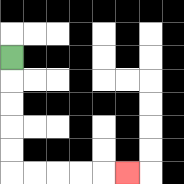{'start': '[0, 2]', 'end': '[5, 7]', 'path_directions': 'D,D,D,D,D,R,R,R,R,R', 'path_coordinates': '[[0, 2], [0, 3], [0, 4], [0, 5], [0, 6], [0, 7], [1, 7], [2, 7], [3, 7], [4, 7], [5, 7]]'}